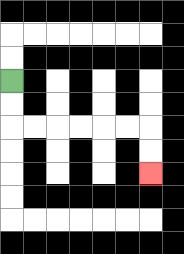{'start': '[0, 3]', 'end': '[6, 7]', 'path_directions': 'D,D,R,R,R,R,R,R,D,D', 'path_coordinates': '[[0, 3], [0, 4], [0, 5], [1, 5], [2, 5], [3, 5], [4, 5], [5, 5], [6, 5], [6, 6], [6, 7]]'}